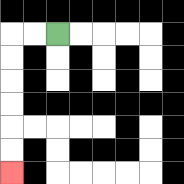{'start': '[2, 1]', 'end': '[0, 7]', 'path_directions': 'L,L,D,D,D,D,D,D', 'path_coordinates': '[[2, 1], [1, 1], [0, 1], [0, 2], [0, 3], [0, 4], [0, 5], [0, 6], [0, 7]]'}